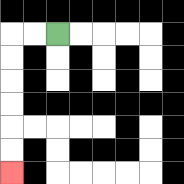{'start': '[2, 1]', 'end': '[0, 7]', 'path_directions': 'L,L,D,D,D,D,D,D', 'path_coordinates': '[[2, 1], [1, 1], [0, 1], [0, 2], [0, 3], [0, 4], [0, 5], [0, 6], [0, 7]]'}